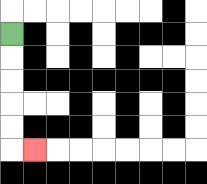{'start': '[0, 1]', 'end': '[1, 6]', 'path_directions': 'D,D,D,D,D,R', 'path_coordinates': '[[0, 1], [0, 2], [0, 3], [0, 4], [0, 5], [0, 6], [1, 6]]'}